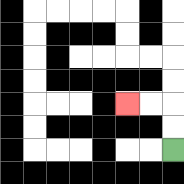{'start': '[7, 6]', 'end': '[5, 4]', 'path_directions': 'U,U,L,L', 'path_coordinates': '[[7, 6], [7, 5], [7, 4], [6, 4], [5, 4]]'}